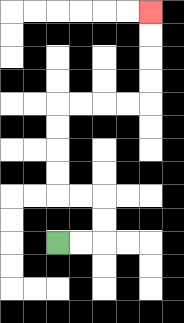{'start': '[2, 10]', 'end': '[6, 0]', 'path_directions': 'R,R,U,U,L,L,U,U,U,U,R,R,R,R,U,U,U,U', 'path_coordinates': '[[2, 10], [3, 10], [4, 10], [4, 9], [4, 8], [3, 8], [2, 8], [2, 7], [2, 6], [2, 5], [2, 4], [3, 4], [4, 4], [5, 4], [6, 4], [6, 3], [6, 2], [6, 1], [6, 0]]'}